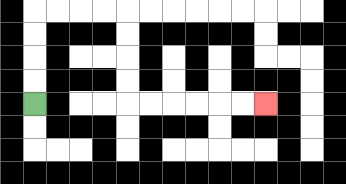{'start': '[1, 4]', 'end': '[11, 4]', 'path_directions': 'U,U,U,U,R,R,R,R,D,D,D,D,R,R,R,R,R,R', 'path_coordinates': '[[1, 4], [1, 3], [1, 2], [1, 1], [1, 0], [2, 0], [3, 0], [4, 0], [5, 0], [5, 1], [5, 2], [5, 3], [5, 4], [6, 4], [7, 4], [8, 4], [9, 4], [10, 4], [11, 4]]'}